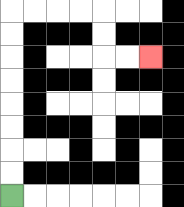{'start': '[0, 8]', 'end': '[6, 2]', 'path_directions': 'U,U,U,U,U,U,U,U,R,R,R,R,D,D,R,R', 'path_coordinates': '[[0, 8], [0, 7], [0, 6], [0, 5], [0, 4], [0, 3], [0, 2], [0, 1], [0, 0], [1, 0], [2, 0], [3, 0], [4, 0], [4, 1], [4, 2], [5, 2], [6, 2]]'}